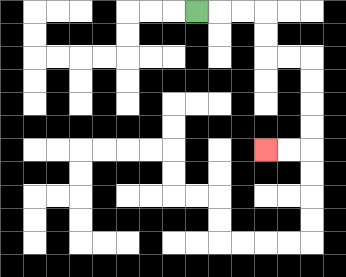{'start': '[8, 0]', 'end': '[11, 6]', 'path_directions': 'R,R,R,D,D,R,R,D,D,D,D,L,L', 'path_coordinates': '[[8, 0], [9, 0], [10, 0], [11, 0], [11, 1], [11, 2], [12, 2], [13, 2], [13, 3], [13, 4], [13, 5], [13, 6], [12, 6], [11, 6]]'}